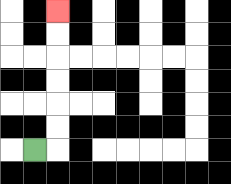{'start': '[1, 6]', 'end': '[2, 0]', 'path_directions': 'R,U,U,U,U,U,U', 'path_coordinates': '[[1, 6], [2, 6], [2, 5], [2, 4], [2, 3], [2, 2], [2, 1], [2, 0]]'}